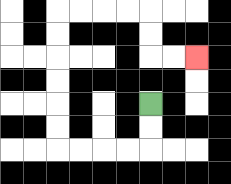{'start': '[6, 4]', 'end': '[8, 2]', 'path_directions': 'D,D,L,L,L,L,U,U,U,U,U,U,R,R,R,R,D,D,R,R', 'path_coordinates': '[[6, 4], [6, 5], [6, 6], [5, 6], [4, 6], [3, 6], [2, 6], [2, 5], [2, 4], [2, 3], [2, 2], [2, 1], [2, 0], [3, 0], [4, 0], [5, 0], [6, 0], [6, 1], [6, 2], [7, 2], [8, 2]]'}